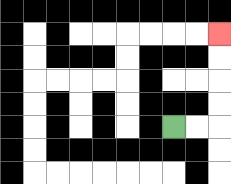{'start': '[7, 5]', 'end': '[9, 1]', 'path_directions': 'R,R,U,U,U,U', 'path_coordinates': '[[7, 5], [8, 5], [9, 5], [9, 4], [9, 3], [9, 2], [9, 1]]'}